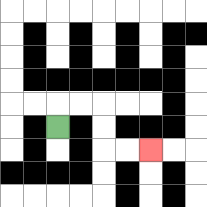{'start': '[2, 5]', 'end': '[6, 6]', 'path_directions': 'U,R,R,D,D,R,R', 'path_coordinates': '[[2, 5], [2, 4], [3, 4], [4, 4], [4, 5], [4, 6], [5, 6], [6, 6]]'}